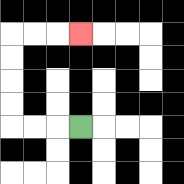{'start': '[3, 5]', 'end': '[3, 1]', 'path_directions': 'L,L,L,U,U,U,U,R,R,R', 'path_coordinates': '[[3, 5], [2, 5], [1, 5], [0, 5], [0, 4], [0, 3], [0, 2], [0, 1], [1, 1], [2, 1], [3, 1]]'}